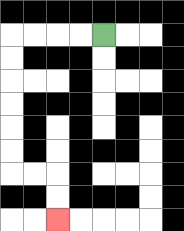{'start': '[4, 1]', 'end': '[2, 9]', 'path_directions': 'L,L,L,L,D,D,D,D,D,D,R,R,D,D', 'path_coordinates': '[[4, 1], [3, 1], [2, 1], [1, 1], [0, 1], [0, 2], [0, 3], [0, 4], [0, 5], [0, 6], [0, 7], [1, 7], [2, 7], [2, 8], [2, 9]]'}